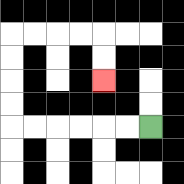{'start': '[6, 5]', 'end': '[4, 3]', 'path_directions': 'L,L,L,L,L,L,U,U,U,U,R,R,R,R,D,D', 'path_coordinates': '[[6, 5], [5, 5], [4, 5], [3, 5], [2, 5], [1, 5], [0, 5], [0, 4], [0, 3], [0, 2], [0, 1], [1, 1], [2, 1], [3, 1], [4, 1], [4, 2], [4, 3]]'}